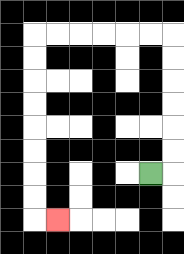{'start': '[6, 7]', 'end': '[2, 9]', 'path_directions': 'R,U,U,U,U,U,U,L,L,L,L,L,L,D,D,D,D,D,D,D,D,R', 'path_coordinates': '[[6, 7], [7, 7], [7, 6], [7, 5], [7, 4], [7, 3], [7, 2], [7, 1], [6, 1], [5, 1], [4, 1], [3, 1], [2, 1], [1, 1], [1, 2], [1, 3], [1, 4], [1, 5], [1, 6], [1, 7], [1, 8], [1, 9], [2, 9]]'}